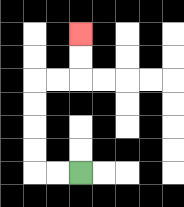{'start': '[3, 7]', 'end': '[3, 1]', 'path_directions': 'L,L,U,U,U,U,R,R,U,U', 'path_coordinates': '[[3, 7], [2, 7], [1, 7], [1, 6], [1, 5], [1, 4], [1, 3], [2, 3], [3, 3], [3, 2], [3, 1]]'}